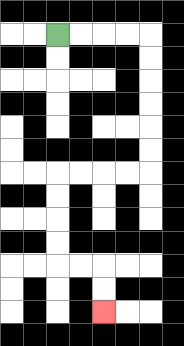{'start': '[2, 1]', 'end': '[4, 13]', 'path_directions': 'R,R,R,R,D,D,D,D,D,D,L,L,L,L,D,D,D,D,R,R,D,D', 'path_coordinates': '[[2, 1], [3, 1], [4, 1], [5, 1], [6, 1], [6, 2], [6, 3], [6, 4], [6, 5], [6, 6], [6, 7], [5, 7], [4, 7], [3, 7], [2, 7], [2, 8], [2, 9], [2, 10], [2, 11], [3, 11], [4, 11], [4, 12], [4, 13]]'}